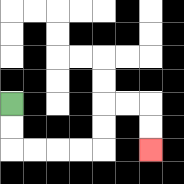{'start': '[0, 4]', 'end': '[6, 6]', 'path_directions': 'D,D,R,R,R,R,U,U,R,R,D,D', 'path_coordinates': '[[0, 4], [0, 5], [0, 6], [1, 6], [2, 6], [3, 6], [4, 6], [4, 5], [4, 4], [5, 4], [6, 4], [6, 5], [6, 6]]'}